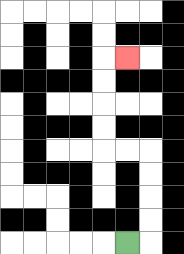{'start': '[5, 10]', 'end': '[5, 2]', 'path_directions': 'R,U,U,U,U,L,L,U,U,U,U,R', 'path_coordinates': '[[5, 10], [6, 10], [6, 9], [6, 8], [6, 7], [6, 6], [5, 6], [4, 6], [4, 5], [4, 4], [4, 3], [4, 2], [5, 2]]'}